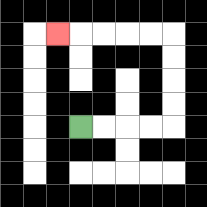{'start': '[3, 5]', 'end': '[2, 1]', 'path_directions': 'R,R,R,R,U,U,U,U,L,L,L,L,L', 'path_coordinates': '[[3, 5], [4, 5], [5, 5], [6, 5], [7, 5], [7, 4], [7, 3], [7, 2], [7, 1], [6, 1], [5, 1], [4, 1], [3, 1], [2, 1]]'}